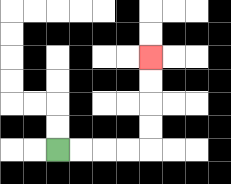{'start': '[2, 6]', 'end': '[6, 2]', 'path_directions': 'R,R,R,R,U,U,U,U', 'path_coordinates': '[[2, 6], [3, 6], [4, 6], [5, 6], [6, 6], [6, 5], [6, 4], [6, 3], [6, 2]]'}